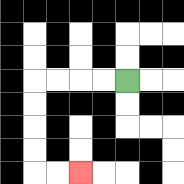{'start': '[5, 3]', 'end': '[3, 7]', 'path_directions': 'L,L,L,L,D,D,D,D,R,R', 'path_coordinates': '[[5, 3], [4, 3], [3, 3], [2, 3], [1, 3], [1, 4], [1, 5], [1, 6], [1, 7], [2, 7], [3, 7]]'}